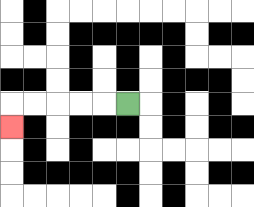{'start': '[5, 4]', 'end': '[0, 5]', 'path_directions': 'L,L,L,L,L,D', 'path_coordinates': '[[5, 4], [4, 4], [3, 4], [2, 4], [1, 4], [0, 4], [0, 5]]'}